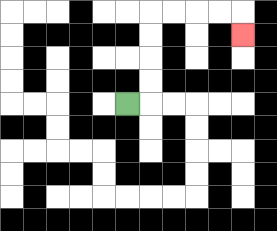{'start': '[5, 4]', 'end': '[10, 1]', 'path_directions': 'R,U,U,U,U,R,R,R,R,D', 'path_coordinates': '[[5, 4], [6, 4], [6, 3], [6, 2], [6, 1], [6, 0], [7, 0], [8, 0], [9, 0], [10, 0], [10, 1]]'}